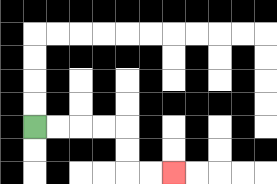{'start': '[1, 5]', 'end': '[7, 7]', 'path_directions': 'R,R,R,R,D,D,R,R', 'path_coordinates': '[[1, 5], [2, 5], [3, 5], [4, 5], [5, 5], [5, 6], [5, 7], [6, 7], [7, 7]]'}